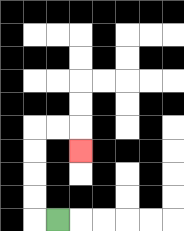{'start': '[2, 9]', 'end': '[3, 6]', 'path_directions': 'L,U,U,U,U,R,R,D', 'path_coordinates': '[[2, 9], [1, 9], [1, 8], [1, 7], [1, 6], [1, 5], [2, 5], [3, 5], [3, 6]]'}